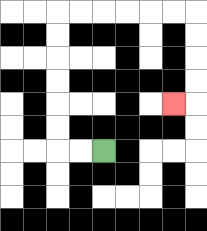{'start': '[4, 6]', 'end': '[7, 4]', 'path_directions': 'L,L,U,U,U,U,U,U,R,R,R,R,R,R,D,D,D,D,L', 'path_coordinates': '[[4, 6], [3, 6], [2, 6], [2, 5], [2, 4], [2, 3], [2, 2], [2, 1], [2, 0], [3, 0], [4, 0], [5, 0], [6, 0], [7, 0], [8, 0], [8, 1], [8, 2], [8, 3], [8, 4], [7, 4]]'}